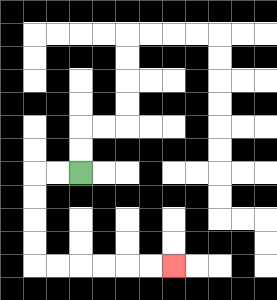{'start': '[3, 7]', 'end': '[7, 11]', 'path_directions': 'L,L,D,D,D,D,R,R,R,R,R,R', 'path_coordinates': '[[3, 7], [2, 7], [1, 7], [1, 8], [1, 9], [1, 10], [1, 11], [2, 11], [3, 11], [4, 11], [5, 11], [6, 11], [7, 11]]'}